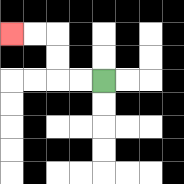{'start': '[4, 3]', 'end': '[0, 1]', 'path_directions': 'L,L,U,U,L,L', 'path_coordinates': '[[4, 3], [3, 3], [2, 3], [2, 2], [2, 1], [1, 1], [0, 1]]'}